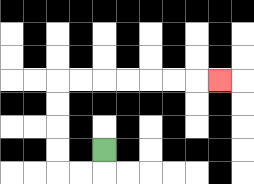{'start': '[4, 6]', 'end': '[9, 3]', 'path_directions': 'D,L,L,U,U,U,U,R,R,R,R,R,R,R', 'path_coordinates': '[[4, 6], [4, 7], [3, 7], [2, 7], [2, 6], [2, 5], [2, 4], [2, 3], [3, 3], [4, 3], [5, 3], [6, 3], [7, 3], [8, 3], [9, 3]]'}